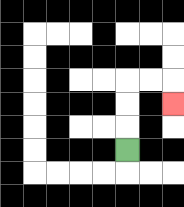{'start': '[5, 6]', 'end': '[7, 4]', 'path_directions': 'U,U,U,R,R,D', 'path_coordinates': '[[5, 6], [5, 5], [5, 4], [5, 3], [6, 3], [7, 3], [7, 4]]'}